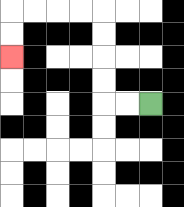{'start': '[6, 4]', 'end': '[0, 2]', 'path_directions': 'L,L,U,U,U,U,L,L,L,L,D,D', 'path_coordinates': '[[6, 4], [5, 4], [4, 4], [4, 3], [4, 2], [4, 1], [4, 0], [3, 0], [2, 0], [1, 0], [0, 0], [0, 1], [0, 2]]'}